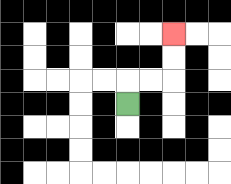{'start': '[5, 4]', 'end': '[7, 1]', 'path_directions': 'U,R,R,U,U', 'path_coordinates': '[[5, 4], [5, 3], [6, 3], [7, 3], [7, 2], [7, 1]]'}